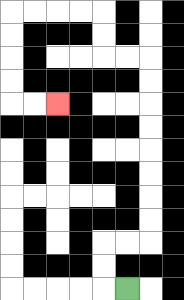{'start': '[5, 12]', 'end': '[2, 4]', 'path_directions': 'L,U,U,R,R,U,U,U,U,U,U,U,U,L,L,U,U,L,L,L,L,D,D,D,D,R,R', 'path_coordinates': '[[5, 12], [4, 12], [4, 11], [4, 10], [5, 10], [6, 10], [6, 9], [6, 8], [6, 7], [6, 6], [6, 5], [6, 4], [6, 3], [6, 2], [5, 2], [4, 2], [4, 1], [4, 0], [3, 0], [2, 0], [1, 0], [0, 0], [0, 1], [0, 2], [0, 3], [0, 4], [1, 4], [2, 4]]'}